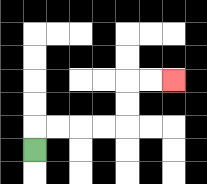{'start': '[1, 6]', 'end': '[7, 3]', 'path_directions': 'U,R,R,R,R,U,U,R,R', 'path_coordinates': '[[1, 6], [1, 5], [2, 5], [3, 5], [4, 5], [5, 5], [5, 4], [5, 3], [6, 3], [7, 3]]'}